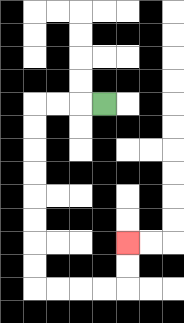{'start': '[4, 4]', 'end': '[5, 10]', 'path_directions': 'L,L,L,D,D,D,D,D,D,D,D,R,R,R,R,U,U', 'path_coordinates': '[[4, 4], [3, 4], [2, 4], [1, 4], [1, 5], [1, 6], [1, 7], [1, 8], [1, 9], [1, 10], [1, 11], [1, 12], [2, 12], [3, 12], [4, 12], [5, 12], [5, 11], [5, 10]]'}